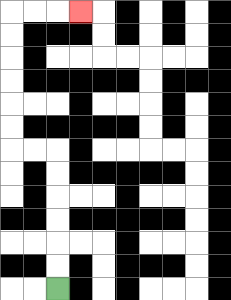{'start': '[2, 12]', 'end': '[3, 0]', 'path_directions': 'U,U,U,U,U,U,L,L,U,U,U,U,U,U,R,R,R', 'path_coordinates': '[[2, 12], [2, 11], [2, 10], [2, 9], [2, 8], [2, 7], [2, 6], [1, 6], [0, 6], [0, 5], [0, 4], [0, 3], [0, 2], [0, 1], [0, 0], [1, 0], [2, 0], [3, 0]]'}